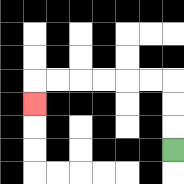{'start': '[7, 6]', 'end': '[1, 4]', 'path_directions': 'U,U,U,L,L,L,L,L,L,D', 'path_coordinates': '[[7, 6], [7, 5], [7, 4], [7, 3], [6, 3], [5, 3], [4, 3], [3, 3], [2, 3], [1, 3], [1, 4]]'}